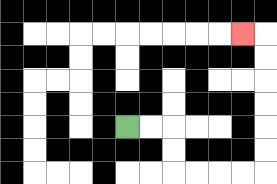{'start': '[5, 5]', 'end': '[10, 1]', 'path_directions': 'R,R,D,D,R,R,R,R,U,U,U,U,U,U,L', 'path_coordinates': '[[5, 5], [6, 5], [7, 5], [7, 6], [7, 7], [8, 7], [9, 7], [10, 7], [11, 7], [11, 6], [11, 5], [11, 4], [11, 3], [11, 2], [11, 1], [10, 1]]'}